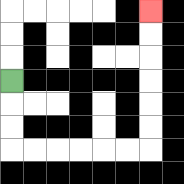{'start': '[0, 3]', 'end': '[6, 0]', 'path_directions': 'D,D,D,R,R,R,R,R,R,U,U,U,U,U,U', 'path_coordinates': '[[0, 3], [0, 4], [0, 5], [0, 6], [1, 6], [2, 6], [3, 6], [4, 6], [5, 6], [6, 6], [6, 5], [6, 4], [6, 3], [6, 2], [6, 1], [6, 0]]'}